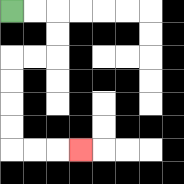{'start': '[0, 0]', 'end': '[3, 6]', 'path_directions': 'R,R,D,D,L,L,D,D,D,D,R,R,R', 'path_coordinates': '[[0, 0], [1, 0], [2, 0], [2, 1], [2, 2], [1, 2], [0, 2], [0, 3], [0, 4], [0, 5], [0, 6], [1, 6], [2, 6], [3, 6]]'}